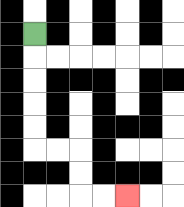{'start': '[1, 1]', 'end': '[5, 8]', 'path_directions': 'D,D,D,D,D,R,R,D,D,R,R', 'path_coordinates': '[[1, 1], [1, 2], [1, 3], [1, 4], [1, 5], [1, 6], [2, 6], [3, 6], [3, 7], [3, 8], [4, 8], [5, 8]]'}